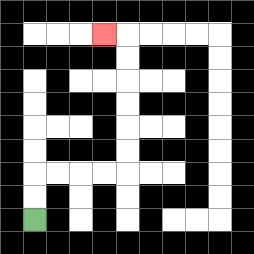{'start': '[1, 9]', 'end': '[4, 1]', 'path_directions': 'U,U,R,R,R,R,U,U,U,U,U,U,L', 'path_coordinates': '[[1, 9], [1, 8], [1, 7], [2, 7], [3, 7], [4, 7], [5, 7], [5, 6], [5, 5], [5, 4], [5, 3], [5, 2], [5, 1], [4, 1]]'}